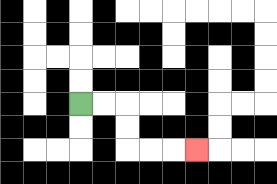{'start': '[3, 4]', 'end': '[8, 6]', 'path_directions': 'R,R,D,D,R,R,R', 'path_coordinates': '[[3, 4], [4, 4], [5, 4], [5, 5], [5, 6], [6, 6], [7, 6], [8, 6]]'}